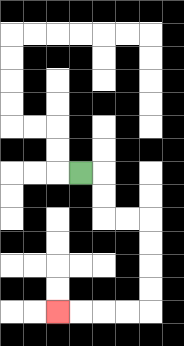{'start': '[3, 7]', 'end': '[2, 13]', 'path_directions': 'R,D,D,R,R,D,D,D,D,L,L,L,L', 'path_coordinates': '[[3, 7], [4, 7], [4, 8], [4, 9], [5, 9], [6, 9], [6, 10], [6, 11], [6, 12], [6, 13], [5, 13], [4, 13], [3, 13], [2, 13]]'}